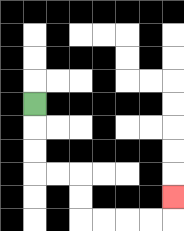{'start': '[1, 4]', 'end': '[7, 8]', 'path_directions': 'D,D,D,R,R,D,D,R,R,R,R,U', 'path_coordinates': '[[1, 4], [1, 5], [1, 6], [1, 7], [2, 7], [3, 7], [3, 8], [3, 9], [4, 9], [5, 9], [6, 9], [7, 9], [7, 8]]'}